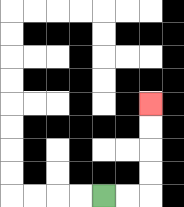{'start': '[4, 8]', 'end': '[6, 4]', 'path_directions': 'R,R,U,U,U,U', 'path_coordinates': '[[4, 8], [5, 8], [6, 8], [6, 7], [6, 6], [6, 5], [6, 4]]'}